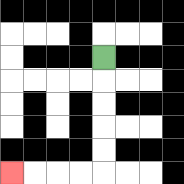{'start': '[4, 2]', 'end': '[0, 7]', 'path_directions': 'D,D,D,D,D,L,L,L,L', 'path_coordinates': '[[4, 2], [4, 3], [4, 4], [4, 5], [4, 6], [4, 7], [3, 7], [2, 7], [1, 7], [0, 7]]'}